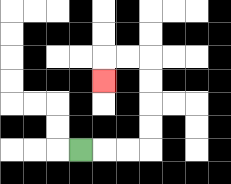{'start': '[3, 6]', 'end': '[4, 3]', 'path_directions': 'R,R,R,U,U,U,U,L,L,D', 'path_coordinates': '[[3, 6], [4, 6], [5, 6], [6, 6], [6, 5], [6, 4], [6, 3], [6, 2], [5, 2], [4, 2], [4, 3]]'}